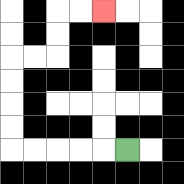{'start': '[5, 6]', 'end': '[4, 0]', 'path_directions': 'L,L,L,L,L,U,U,U,U,R,R,U,U,R,R', 'path_coordinates': '[[5, 6], [4, 6], [3, 6], [2, 6], [1, 6], [0, 6], [0, 5], [0, 4], [0, 3], [0, 2], [1, 2], [2, 2], [2, 1], [2, 0], [3, 0], [4, 0]]'}